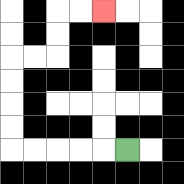{'start': '[5, 6]', 'end': '[4, 0]', 'path_directions': 'L,L,L,L,L,U,U,U,U,R,R,U,U,R,R', 'path_coordinates': '[[5, 6], [4, 6], [3, 6], [2, 6], [1, 6], [0, 6], [0, 5], [0, 4], [0, 3], [0, 2], [1, 2], [2, 2], [2, 1], [2, 0], [3, 0], [4, 0]]'}